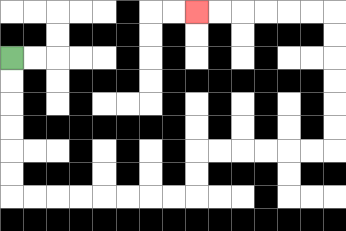{'start': '[0, 2]', 'end': '[8, 0]', 'path_directions': 'D,D,D,D,D,D,R,R,R,R,R,R,R,R,U,U,R,R,R,R,R,R,U,U,U,U,U,U,L,L,L,L,L,L', 'path_coordinates': '[[0, 2], [0, 3], [0, 4], [0, 5], [0, 6], [0, 7], [0, 8], [1, 8], [2, 8], [3, 8], [4, 8], [5, 8], [6, 8], [7, 8], [8, 8], [8, 7], [8, 6], [9, 6], [10, 6], [11, 6], [12, 6], [13, 6], [14, 6], [14, 5], [14, 4], [14, 3], [14, 2], [14, 1], [14, 0], [13, 0], [12, 0], [11, 0], [10, 0], [9, 0], [8, 0]]'}